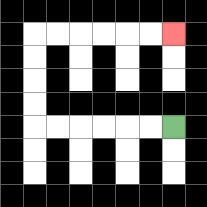{'start': '[7, 5]', 'end': '[7, 1]', 'path_directions': 'L,L,L,L,L,L,U,U,U,U,R,R,R,R,R,R', 'path_coordinates': '[[7, 5], [6, 5], [5, 5], [4, 5], [3, 5], [2, 5], [1, 5], [1, 4], [1, 3], [1, 2], [1, 1], [2, 1], [3, 1], [4, 1], [5, 1], [6, 1], [7, 1]]'}